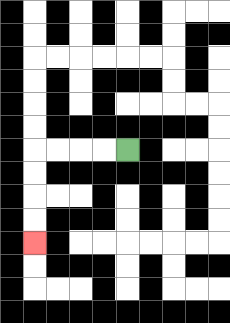{'start': '[5, 6]', 'end': '[1, 10]', 'path_directions': 'L,L,L,L,D,D,D,D', 'path_coordinates': '[[5, 6], [4, 6], [3, 6], [2, 6], [1, 6], [1, 7], [1, 8], [1, 9], [1, 10]]'}